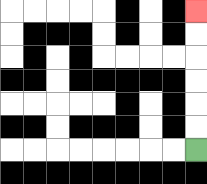{'start': '[8, 6]', 'end': '[8, 0]', 'path_directions': 'U,U,U,U,U,U', 'path_coordinates': '[[8, 6], [8, 5], [8, 4], [8, 3], [8, 2], [8, 1], [8, 0]]'}